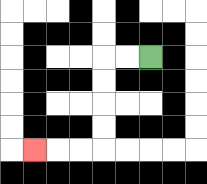{'start': '[6, 2]', 'end': '[1, 6]', 'path_directions': 'L,L,D,D,D,D,L,L,L', 'path_coordinates': '[[6, 2], [5, 2], [4, 2], [4, 3], [4, 4], [4, 5], [4, 6], [3, 6], [2, 6], [1, 6]]'}